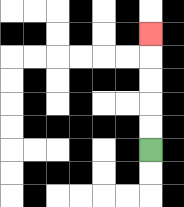{'start': '[6, 6]', 'end': '[6, 1]', 'path_directions': 'U,U,U,U,U', 'path_coordinates': '[[6, 6], [6, 5], [6, 4], [6, 3], [6, 2], [6, 1]]'}